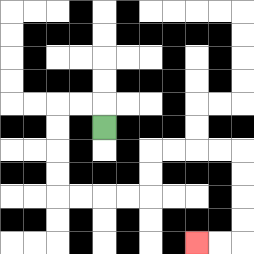{'start': '[4, 5]', 'end': '[8, 10]', 'path_directions': 'U,L,L,D,D,D,D,R,R,R,R,U,U,R,R,R,R,D,D,D,D,L,L', 'path_coordinates': '[[4, 5], [4, 4], [3, 4], [2, 4], [2, 5], [2, 6], [2, 7], [2, 8], [3, 8], [4, 8], [5, 8], [6, 8], [6, 7], [6, 6], [7, 6], [8, 6], [9, 6], [10, 6], [10, 7], [10, 8], [10, 9], [10, 10], [9, 10], [8, 10]]'}